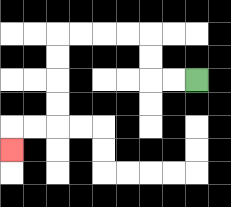{'start': '[8, 3]', 'end': '[0, 6]', 'path_directions': 'L,L,U,U,L,L,L,L,D,D,D,D,L,L,D', 'path_coordinates': '[[8, 3], [7, 3], [6, 3], [6, 2], [6, 1], [5, 1], [4, 1], [3, 1], [2, 1], [2, 2], [2, 3], [2, 4], [2, 5], [1, 5], [0, 5], [0, 6]]'}